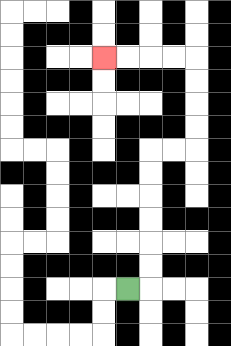{'start': '[5, 12]', 'end': '[4, 2]', 'path_directions': 'R,U,U,U,U,U,U,R,R,U,U,U,U,L,L,L,L', 'path_coordinates': '[[5, 12], [6, 12], [6, 11], [6, 10], [6, 9], [6, 8], [6, 7], [6, 6], [7, 6], [8, 6], [8, 5], [8, 4], [8, 3], [8, 2], [7, 2], [6, 2], [5, 2], [4, 2]]'}